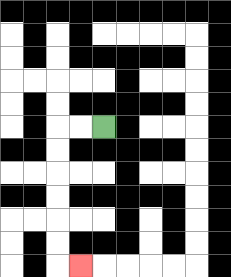{'start': '[4, 5]', 'end': '[3, 11]', 'path_directions': 'L,L,D,D,D,D,D,D,R', 'path_coordinates': '[[4, 5], [3, 5], [2, 5], [2, 6], [2, 7], [2, 8], [2, 9], [2, 10], [2, 11], [3, 11]]'}